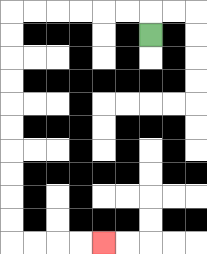{'start': '[6, 1]', 'end': '[4, 10]', 'path_directions': 'U,L,L,L,L,L,L,D,D,D,D,D,D,D,D,D,D,R,R,R,R', 'path_coordinates': '[[6, 1], [6, 0], [5, 0], [4, 0], [3, 0], [2, 0], [1, 0], [0, 0], [0, 1], [0, 2], [0, 3], [0, 4], [0, 5], [0, 6], [0, 7], [0, 8], [0, 9], [0, 10], [1, 10], [2, 10], [3, 10], [4, 10]]'}